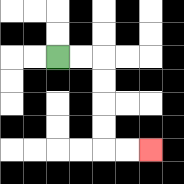{'start': '[2, 2]', 'end': '[6, 6]', 'path_directions': 'R,R,D,D,D,D,R,R', 'path_coordinates': '[[2, 2], [3, 2], [4, 2], [4, 3], [4, 4], [4, 5], [4, 6], [5, 6], [6, 6]]'}